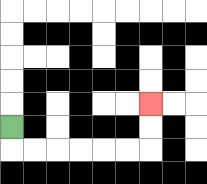{'start': '[0, 5]', 'end': '[6, 4]', 'path_directions': 'D,R,R,R,R,R,R,U,U', 'path_coordinates': '[[0, 5], [0, 6], [1, 6], [2, 6], [3, 6], [4, 6], [5, 6], [6, 6], [6, 5], [6, 4]]'}